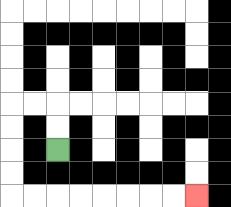{'start': '[2, 6]', 'end': '[8, 8]', 'path_directions': 'U,U,L,L,D,D,D,D,R,R,R,R,R,R,R,R', 'path_coordinates': '[[2, 6], [2, 5], [2, 4], [1, 4], [0, 4], [0, 5], [0, 6], [0, 7], [0, 8], [1, 8], [2, 8], [3, 8], [4, 8], [5, 8], [6, 8], [7, 8], [8, 8]]'}